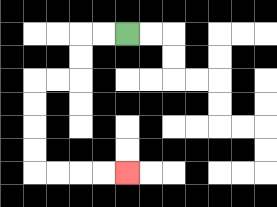{'start': '[5, 1]', 'end': '[5, 7]', 'path_directions': 'L,L,D,D,L,L,D,D,D,D,R,R,R,R', 'path_coordinates': '[[5, 1], [4, 1], [3, 1], [3, 2], [3, 3], [2, 3], [1, 3], [1, 4], [1, 5], [1, 6], [1, 7], [2, 7], [3, 7], [4, 7], [5, 7]]'}